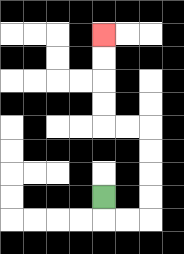{'start': '[4, 8]', 'end': '[4, 1]', 'path_directions': 'D,R,R,U,U,U,U,L,L,U,U,U,U', 'path_coordinates': '[[4, 8], [4, 9], [5, 9], [6, 9], [6, 8], [6, 7], [6, 6], [6, 5], [5, 5], [4, 5], [4, 4], [4, 3], [4, 2], [4, 1]]'}